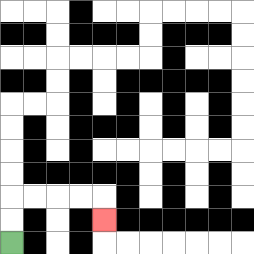{'start': '[0, 10]', 'end': '[4, 9]', 'path_directions': 'U,U,R,R,R,R,D', 'path_coordinates': '[[0, 10], [0, 9], [0, 8], [1, 8], [2, 8], [3, 8], [4, 8], [4, 9]]'}